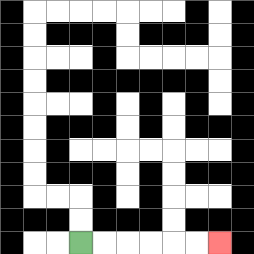{'start': '[3, 10]', 'end': '[9, 10]', 'path_directions': 'R,R,R,R,R,R', 'path_coordinates': '[[3, 10], [4, 10], [5, 10], [6, 10], [7, 10], [8, 10], [9, 10]]'}